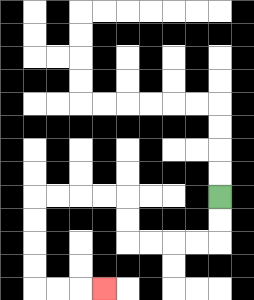{'start': '[9, 8]', 'end': '[4, 12]', 'path_directions': 'D,D,L,L,L,L,U,U,L,L,L,L,D,D,D,D,R,R,R', 'path_coordinates': '[[9, 8], [9, 9], [9, 10], [8, 10], [7, 10], [6, 10], [5, 10], [5, 9], [5, 8], [4, 8], [3, 8], [2, 8], [1, 8], [1, 9], [1, 10], [1, 11], [1, 12], [2, 12], [3, 12], [4, 12]]'}